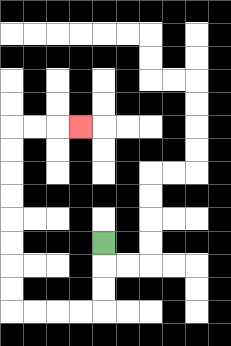{'start': '[4, 10]', 'end': '[3, 5]', 'path_directions': 'D,D,D,L,L,L,L,U,U,U,U,U,U,U,U,R,R,R', 'path_coordinates': '[[4, 10], [4, 11], [4, 12], [4, 13], [3, 13], [2, 13], [1, 13], [0, 13], [0, 12], [0, 11], [0, 10], [0, 9], [0, 8], [0, 7], [0, 6], [0, 5], [1, 5], [2, 5], [3, 5]]'}